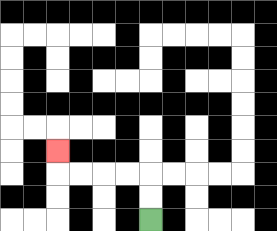{'start': '[6, 9]', 'end': '[2, 6]', 'path_directions': 'U,U,L,L,L,L,U', 'path_coordinates': '[[6, 9], [6, 8], [6, 7], [5, 7], [4, 7], [3, 7], [2, 7], [2, 6]]'}